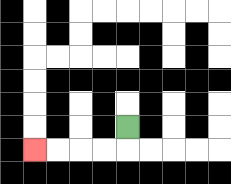{'start': '[5, 5]', 'end': '[1, 6]', 'path_directions': 'D,L,L,L,L', 'path_coordinates': '[[5, 5], [5, 6], [4, 6], [3, 6], [2, 6], [1, 6]]'}